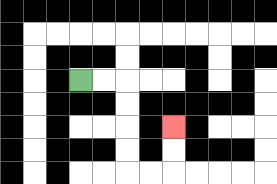{'start': '[3, 3]', 'end': '[7, 5]', 'path_directions': 'R,R,D,D,D,D,R,R,U,U', 'path_coordinates': '[[3, 3], [4, 3], [5, 3], [5, 4], [5, 5], [5, 6], [5, 7], [6, 7], [7, 7], [7, 6], [7, 5]]'}